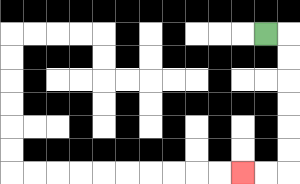{'start': '[11, 1]', 'end': '[10, 7]', 'path_directions': 'R,D,D,D,D,D,D,L,L', 'path_coordinates': '[[11, 1], [12, 1], [12, 2], [12, 3], [12, 4], [12, 5], [12, 6], [12, 7], [11, 7], [10, 7]]'}